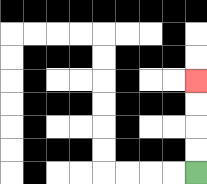{'start': '[8, 7]', 'end': '[8, 3]', 'path_directions': 'U,U,U,U', 'path_coordinates': '[[8, 7], [8, 6], [8, 5], [8, 4], [8, 3]]'}